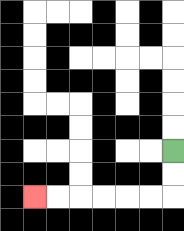{'start': '[7, 6]', 'end': '[1, 8]', 'path_directions': 'D,D,L,L,L,L,L,L', 'path_coordinates': '[[7, 6], [7, 7], [7, 8], [6, 8], [5, 8], [4, 8], [3, 8], [2, 8], [1, 8]]'}